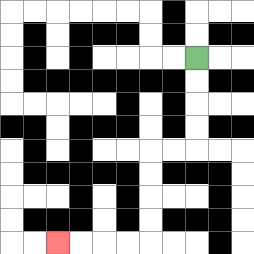{'start': '[8, 2]', 'end': '[2, 10]', 'path_directions': 'D,D,D,D,L,L,D,D,D,D,L,L,L,L', 'path_coordinates': '[[8, 2], [8, 3], [8, 4], [8, 5], [8, 6], [7, 6], [6, 6], [6, 7], [6, 8], [6, 9], [6, 10], [5, 10], [4, 10], [3, 10], [2, 10]]'}